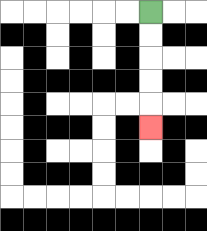{'start': '[6, 0]', 'end': '[6, 5]', 'path_directions': 'D,D,D,D,D', 'path_coordinates': '[[6, 0], [6, 1], [6, 2], [6, 3], [6, 4], [6, 5]]'}